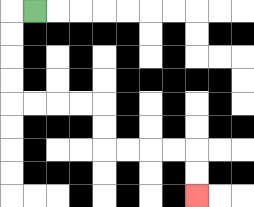{'start': '[1, 0]', 'end': '[8, 8]', 'path_directions': 'L,D,D,D,D,R,R,R,R,D,D,R,R,R,R,D,D', 'path_coordinates': '[[1, 0], [0, 0], [0, 1], [0, 2], [0, 3], [0, 4], [1, 4], [2, 4], [3, 4], [4, 4], [4, 5], [4, 6], [5, 6], [6, 6], [7, 6], [8, 6], [8, 7], [8, 8]]'}